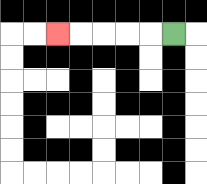{'start': '[7, 1]', 'end': '[2, 1]', 'path_directions': 'L,L,L,L,L', 'path_coordinates': '[[7, 1], [6, 1], [5, 1], [4, 1], [3, 1], [2, 1]]'}